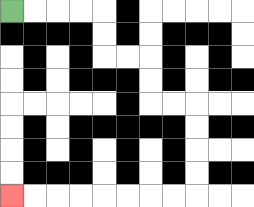{'start': '[0, 0]', 'end': '[0, 8]', 'path_directions': 'R,R,R,R,D,D,R,R,D,D,R,R,D,D,D,D,L,L,L,L,L,L,L,L', 'path_coordinates': '[[0, 0], [1, 0], [2, 0], [3, 0], [4, 0], [4, 1], [4, 2], [5, 2], [6, 2], [6, 3], [6, 4], [7, 4], [8, 4], [8, 5], [8, 6], [8, 7], [8, 8], [7, 8], [6, 8], [5, 8], [4, 8], [3, 8], [2, 8], [1, 8], [0, 8]]'}